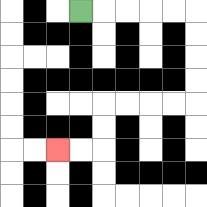{'start': '[3, 0]', 'end': '[2, 6]', 'path_directions': 'R,R,R,R,R,D,D,D,D,L,L,L,L,D,D,L,L', 'path_coordinates': '[[3, 0], [4, 0], [5, 0], [6, 0], [7, 0], [8, 0], [8, 1], [8, 2], [8, 3], [8, 4], [7, 4], [6, 4], [5, 4], [4, 4], [4, 5], [4, 6], [3, 6], [2, 6]]'}